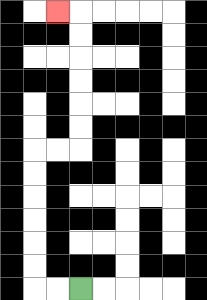{'start': '[3, 12]', 'end': '[2, 0]', 'path_directions': 'L,L,U,U,U,U,U,U,R,R,U,U,U,U,U,U,L', 'path_coordinates': '[[3, 12], [2, 12], [1, 12], [1, 11], [1, 10], [1, 9], [1, 8], [1, 7], [1, 6], [2, 6], [3, 6], [3, 5], [3, 4], [3, 3], [3, 2], [3, 1], [3, 0], [2, 0]]'}